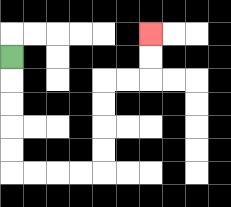{'start': '[0, 2]', 'end': '[6, 1]', 'path_directions': 'D,D,D,D,D,R,R,R,R,U,U,U,U,R,R,U,U', 'path_coordinates': '[[0, 2], [0, 3], [0, 4], [0, 5], [0, 6], [0, 7], [1, 7], [2, 7], [3, 7], [4, 7], [4, 6], [4, 5], [4, 4], [4, 3], [5, 3], [6, 3], [6, 2], [6, 1]]'}